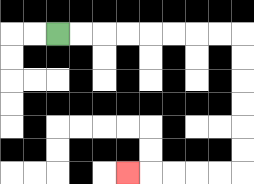{'start': '[2, 1]', 'end': '[5, 7]', 'path_directions': 'R,R,R,R,R,R,R,R,D,D,D,D,D,D,L,L,L,L,L', 'path_coordinates': '[[2, 1], [3, 1], [4, 1], [5, 1], [6, 1], [7, 1], [8, 1], [9, 1], [10, 1], [10, 2], [10, 3], [10, 4], [10, 5], [10, 6], [10, 7], [9, 7], [8, 7], [7, 7], [6, 7], [5, 7]]'}